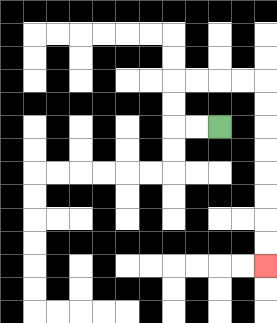{'start': '[9, 5]', 'end': '[11, 11]', 'path_directions': 'L,L,U,U,R,R,R,R,D,D,D,D,D,D,D,D', 'path_coordinates': '[[9, 5], [8, 5], [7, 5], [7, 4], [7, 3], [8, 3], [9, 3], [10, 3], [11, 3], [11, 4], [11, 5], [11, 6], [11, 7], [11, 8], [11, 9], [11, 10], [11, 11]]'}